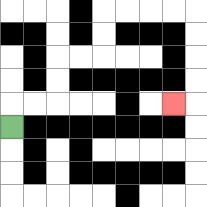{'start': '[0, 5]', 'end': '[7, 4]', 'path_directions': 'U,R,R,U,U,R,R,U,U,R,R,R,R,D,D,D,D,L', 'path_coordinates': '[[0, 5], [0, 4], [1, 4], [2, 4], [2, 3], [2, 2], [3, 2], [4, 2], [4, 1], [4, 0], [5, 0], [6, 0], [7, 0], [8, 0], [8, 1], [8, 2], [8, 3], [8, 4], [7, 4]]'}